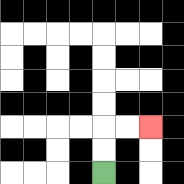{'start': '[4, 7]', 'end': '[6, 5]', 'path_directions': 'U,U,R,R', 'path_coordinates': '[[4, 7], [4, 6], [4, 5], [5, 5], [6, 5]]'}